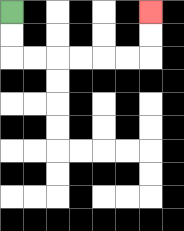{'start': '[0, 0]', 'end': '[6, 0]', 'path_directions': 'D,D,R,R,R,R,R,R,U,U', 'path_coordinates': '[[0, 0], [0, 1], [0, 2], [1, 2], [2, 2], [3, 2], [4, 2], [5, 2], [6, 2], [6, 1], [6, 0]]'}